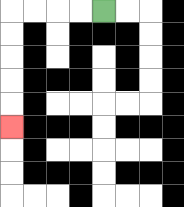{'start': '[4, 0]', 'end': '[0, 5]', 'path_directions': 'L,L,L,L,D,D,D,D,D', 'path_coordinates': '[[4, 0], [3, 0], [2, 0], [1, 0], [0, 0], [0, 1], [0, 2], [0, 3], [0, 4], [0, 5]]'}